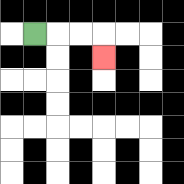{'start': '[1, 1]', 'end': '[4, 2]', 'path_directions': 'R,R,R,D', 'path_coordinates': '[[1, 1], [2, 1], [3, 1], [4, 1], [4, 2]]'}